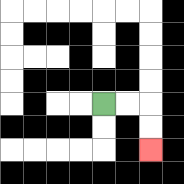{'start': '[4, 4]', 'end': '[6, 6]', 'path_directions': 'R,R,D,D', 'path_coordinates': '[[4, 4], [5, 4], [6, 4], [6, 5], [6, 6]]'}